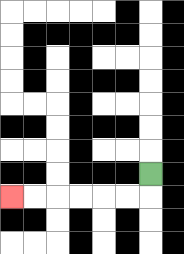{'start': '[6, 7]', 'end': '[0, 8]', 'path_directions': 'D,L,L,L,L,L,L', 'path_coordinates': '[[6, 7], [6, 8], [5, 8], [4, 8], [3, 8], [2, 8], [1, 8], [0, 8]]'}